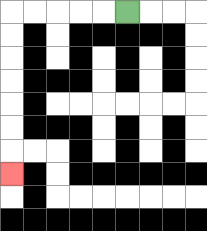{'start': '[5, 0]', 'end': '[0, 7]', 'path_directions': 'L,L,L,L,L,D,D,D,D,D,D,D', 'path_coordinates': '[[5, 0], [4, 0], [3, 0], [2, 0], [1, 0], [0, 0], [0, 1], [0, 2], [0, 3], [0, 4], [0, 5], [0, 6], [0, 7]]'}